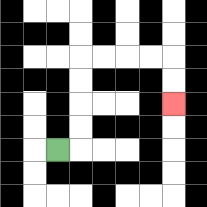{'start': '[2, 6]', 'end': '[7, 4]', 'path_directions': 'R,U,U,U,U,R,R,R,R,D,D', 'path_coordinates': '[[2, 6], [3, 6], [3, 5], [3, 4], [3, 3], [3, 2], [4, 2], [5, 2], [6, 2], [7, 2], [7, 3], [7, 4]]'}